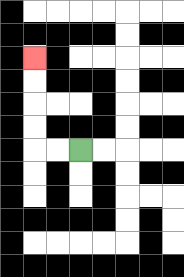{'start': '[3, 6]', 'end': '[1, 2]', 'path_directions': 'L,L,U,U,U,U', 'path_coordinates': '[[3, 6], [2, 6], [1, 6], [1, 5], [1, 4], [1, 3], [1, 2]]'}